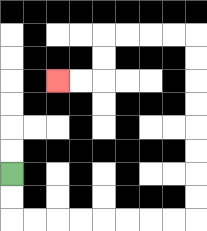{'start': '[0, 7]', 'end': '[2, 3]', 'path_directions': 'D,D,R,R,R,R,R,R,R,R,U,U,U,U,U,U,U,U,L,L,L,L,D,D,L,L', 'path_coordinates': '[[0, 7], [0, 8], [0, 9], [1, 9], [2, 9], [3, 9], [4, 9], [5, 9], [6, 9], [7, 9], [8, 9], [8, 8], [8, 7], [8, 6], [8, 5], [8, 4], [8, 3], [8, 2], [8, 1], [7, 1], [6, 1], [5, 1], [4, 1], [4, 2], [4, 3], [3, 3], [2, 3]]'}